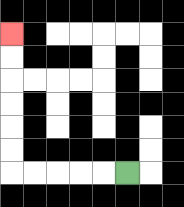{'start': '[5, 7]', 'end': '[0, 1]', 'path_directions': 'L,L,L,L,L,U,U,U,U,U,U', 'path_coordinates': '[[5, 7], [4, 7], [3, 7], [2, 7], [1, 7], [0, 7], [0, 6], [0, 5], [0, 4], [0, 3], [0, 2], [0, 1]]'}